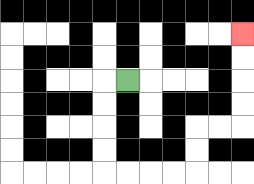{'start': '[5, 3]', 'end': '[10, 1]', 'path_directions': 'L,D,D,D,D,R,R,R,R,U,U,R,R,U,U,U,U', 'path_coordinates': '[[5, 3], [4, 3], [4, 4], [4, 5], [4, 6], [4, 7], [5, 7], [6, 7], [7, 7], [8, 7], [8, 6], [8, 5], [9, 5], [10, 5], [10, 4], [10, 3], [10, 2], [10, 1]]'}